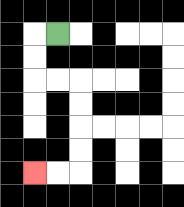{'start': '[2, 1]', 'end': '[1, 7]', 'path_directions': 'L,D,D,R,R,D,D,D,D,L,L', 'path_coordinates': '[[2, 1], [1, 1], [1, 2], [1, 3], [2, 3], [3, 3], [3, 4], [3, 5], [3, 6], [3, 7], [2, 7], [1, 7]]'}